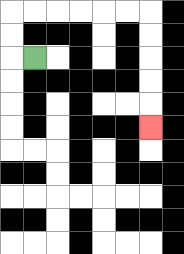{'start': '[1, 2]', 'end': '[6, 5]', 'path_directions': 'L,U,U,R,R,R,R,R,R,D,D,D,D,D', 'path_coordinates': '[[1, 2], [0, 2], [0, 1], [0, 0], [1, 0], [2, 0], [3, 0], [4, 0], [5, 0], [6, 0], [6, 1], [6, 2], [6, 3], [6, 4], [6, 5]]'}